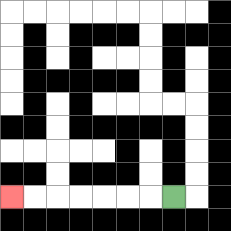{'start': '[7, 8]', 'end': '[0, 8]', 'path_directions': 'L,L,L,L,L,L,L', 'path_coordinates': '[[7, 8], [6, 8], [5, 8], [4, 8], [3, 8], [2, 8], [1, 8], [0, 8]]'}